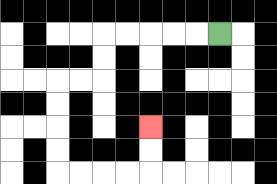{'start': '[9, 1]', 'end': '[6, 5]', 'path_directions': 'L,L,L,L,L,D,D,L,L,D,D,D,D,R,R,R,R,U,U', 'path_coordinates': '[[9, 1], [8, 1], [7, 1], [6, 1], [5, 1], [4, 1], [4, 2], [4, 3], [3, 3], [2, 3], [2, 4], [2, 5], [2, 6], [2, 7], [3, 7], [4, 7], [5, 7], [6, 7], [6, 6], [6, 5]]'}